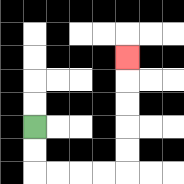{'start': '[1, 5]', 'end': '[5, 2]', 'path_directions': 'D,D,R,R,R,R,U,U,U,U,U', 'path_coordinates': '[[1, 5], [1, 6], [1, 7], [2, 7], [3, 7], [4, 7], [5, 7], [5, 6], [5, 5], [5, 4], [5, 3], [5, 2]]'}